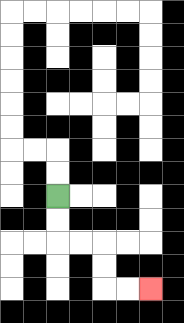{'start': '[2, 8]', 'end': '[6, 12]', 'path_directions': 'D,D,R,R,D,D,R,R', 'path_coordinates': '[[2, 8], [2, 9], [2, 10], [3, 10], [4, 10], [4, 11], [4, 12], [5, 12], [6, 12]]'}